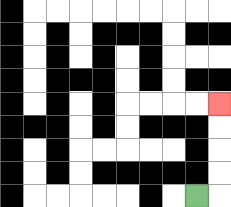{'start': '[8, 8]', 'end': '[9, 4]', 'path_directions': 'R,U,U,U,U', 'path_coordinates': '[[8, 8], [9, 8], [9, 7], [9, 6], [9, 5], [9, 4]]'}